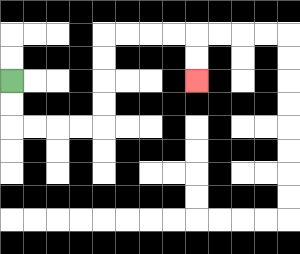{'start': '[0, 3]', 'end': '[8, 3]', 'path_directions': 'D,D,R,R,R,R,U,U,U,U,R,R,R,R,D,D', 'path_coordinates': '[[0, 3], [0, 4], [0, 5], [1, 5], [2, 5], [3, 5], [4, 5], [4, 4], [4, 3], [4, 2], [4, 1], [5, 1], [6, 1], [7, 1], [8, 1], [8, 2], [8, 3]]'}